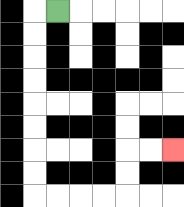{'start': '[2, 0]', 'end': '[7, 6]', 'path_directions': 'L,D,D,D,D,D,D,D,D,R,R,R,R,U,U,R,R', 'path_coordinates': '[[2, 0], [1, 0], [1, 1], [1, 2], [1, 3], [1, 4], [1, 5], [1, 6], [1, 7], [1, 8], [2, 8], [3, 8], [4, 8], [5, 8], [5, 7], [5, 6], [6, 6], [7, 6]]'}